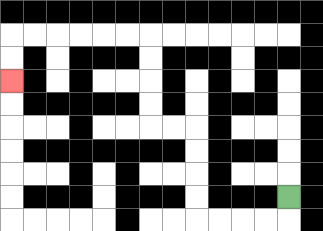{'start': '[12, 8]', 'end': '[0, 3]', 'path_directions': 'D,L,L,L,L,U,U,U,U,L,L,U,U,U,U,L,L,L,L,L,L,D,D', 'path_coordinates': '[[12, 8], [12, 9], [11, 9], [10, 9], [9, 9], [8, 9], [8, 8], [8, 7], [8, 6], [8, 5], [7, 5], [6, 5], [6, 4], [6, 3], [6, 2], [6, 1], [5, 1], [4, 1], [3, 1], [2, 1], [1, 1], [0, 1], [0, 2], [0, 3]]'}